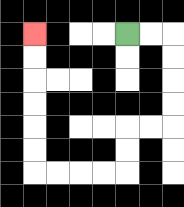{'start': '[5, 1]', 'end': '[1, 1]', 'path_directions': 'R,R,D,D,D,D,L,L,D,D,L,L,L,L,U,U,U,U,U,U', 'path_coordinates': '[[5, 1], [6, 1], [7, 1], [7, 2], [7, 3], [7, 4], [7, 5], [6, 5], [5, 5], [5, 6], [5, 7], [4, 7], [3, 7], [2, 7], [1, 7], [1, 6], [1, 5], [1, 4], [1, 3], [1, 2], [1, 1]]'}